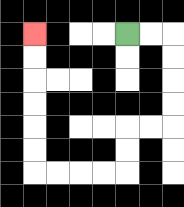{'start': '[5, 1]', 'end': '[1, 1]', 'path_directions': 'R,R,D,D,D,D,L,L,D,D,L,L,L,L,U,U,U,U,U,U', 'path_coordinates': '[[5, 1], [6, 1], [7, 1], [7, 2], [7, 3], [7, 4], [7, 5], [6, 5], [5, 5], [5, 6], [5, 7], [4, 7], [3, 7], [2, 7], [1, 7], [1, 6], [1, 5], [1, 4], [1, 3], [1, 2], [1, 1]]'}